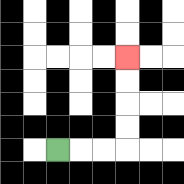{'start': '[2, 6]', 'end': '[5, 2]', 'path_directions': 'R,R,R,U,U,U,U', 'path_coordinates': '[[2, 6], [3, 6], [4, 6], [5, 6], [5, 5], [5, 4], [5, 3], [5, 2]]'}